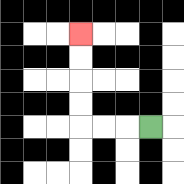{'start': '[6, 5]', 'end': '[3, 1]', 'path_directions': 'L,L,L,U,U,U,U', 'path_coordinates': '[[6, 5], [5, 5], [4, 5], [3, 5], [3, 4], [3, 3], [3, 2], [3, 1]]'}